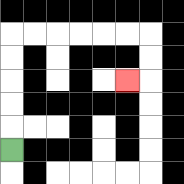{'start': '[0, 6]', 'end': '[5, 3]', 'path_directions': 'U,U,U,U,U,R,R,R,R,R,R,D,D,L', 'path_coordinates': '[[0, 6], [0, 5], [0, 4], [0, 3], [0, 2], [0, 1], [1, 1], [2, 1], [3, 1], [4, 1], [5, 1], [6, 1], [6, 2], [6, 3], [5, 3]]'}